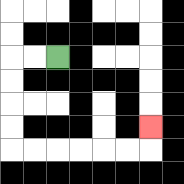{'start': '[2, 2]', 'end': '[6, 5]', 'path_directions': 'L,L,D,D,D,D,R,R,R,R,R,R,U', 'path_coordinates': '[[2, 2], [1, 2], [0, 2], [0, 3], [0, 4], [0, 5], [0, 6], [1, 6], [2, 6], [3, 6], [4, 6], [5, 6], [6, 6], [6, 5]]'}